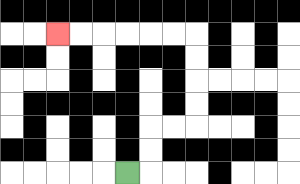{'start': '[5, 7]', 'end': '[2, 1]', 'path_directions': 'R,U,U,R,R,U,U,U,U,L,L,L,L,L,L', 'path_coordinates': '[[5, 7], [6, 7], [6, 6], [6, 5], [7, 5], [8, 5], [8, 4], [8, 3], [8, 2], [8, 1], [7, 1], [6, 1], [5, 1], [4, 1], [3, 1], [2, 1]]'}